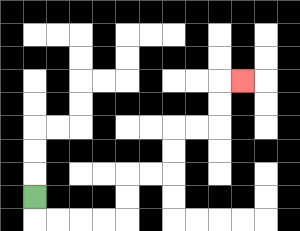{'start': '[1, 8]', 'end': '[10, 3]', 'path_directions': 'D,R,R,R,R,U,U,R,R,U,U,R,R,U,U,R', 'path_coordinates': '[[1, 8], [1, 9], [2, 9], [3, 9], [4, 9], [5, 9], [5, 8], [5, 7], [6, 7], [7, 7], [7, 6], [7, 5], [8, 5], [9, 5], [9, 4], [9, 3], [10, 3]]'}